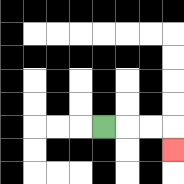{'start': '[4, 5]', 'end': '[7, 6]', 'path_directions': 'R,R,R,D', 'path_coordinates': '[[4, 5], [5, 5], [6, 5], [7, 5], [7, 6]]'}